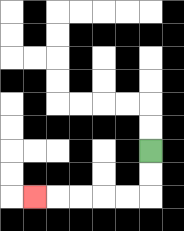{'start': '[6, 6]', 'end': '[1, 8]', 'path_directions': 'D,D,L,L,L,L,L', 'path_coordinates': '[[6, 6], [6, 7], [6, 8], [5, 8], [4, 8], [3, 8], [2, 8], [1, 8]]'}